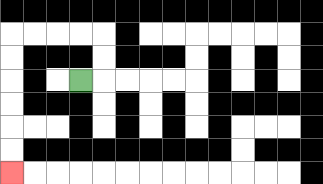{'start': '[3, 3]', 'end': '[0, 7]', 'path_directions': 'R,U,U,L,L,L,L,D,D,D,D,D,D', 'path_coordinates': '[[3, 3], [4, 3], [4, 2], [4, 1], [3, 1], [2, 1], [1, 1], [0, 1], [0, 2], [0, 3], [0, 4], [0, 5], [0, 6], [0, 7]]'}